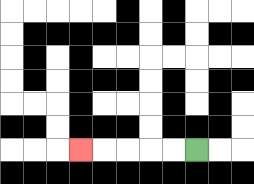{'start': '[8, 6]', 'end': '[3, 6]', 'path_directions': 'L,L,L,L,L', 'path_coordinates': '[[8, 6], [7, 6], [6, 6], [5, 6], [4, 6], [3, 6]]'}